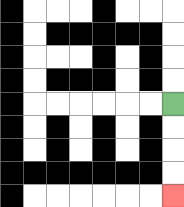{'start': '[7, 4]', 'end': '[7, 8]', 'path_directions': 'D,D,D,D', 'path_coordinates': '[[7, 4], [7, 5], [7, 6], [7, 7], [7, 8]]'}